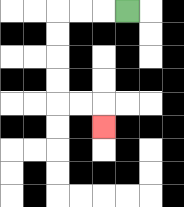{'start': '[5, 0]', 'end': '[4, 5]', 'path_directions': 'L,L,L,D,D,D,D,R,R,D', 'path_coordinates': '[[5, 0], [4, 0], [3, 0], [2, 0], [2, 1], [2, 2], [2, 3], [2, 4], [3, 4], [4, 4], [4, 5]]'}